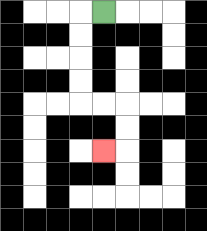{'start': '[4, 0]', 'end': '[4, 6]', 'path_directions': 'L,D,D,D,D,R,R,D,D,L', 'path_coordinates': '[[4, 0], [3, 0], [3, 1], [3, 2], [3, 3], [3, 4], [4, 4], [5, 4], [5, 5], [5, 6], [4, 6]]'}